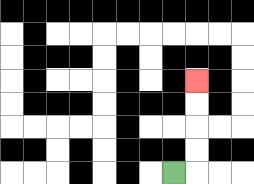{'start': '[7, 7]', 'end': '[8, 3]', 'path_directions': 'R,U,U,U,U', 'path_coordinates': '[[7, 7], [8, 7], [8, 6], [8, 5], [8, 4], [8, 3]]'}